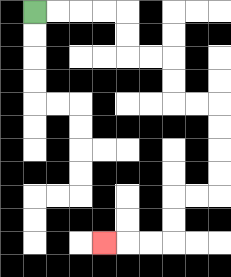{'start': '[1, 0]', 'end': '[4, 10]', 'path_directions': 'R,R,R,R,D,D,R,R,D,D,R,R,D,D,D,D,L,L,D,D,L,L,L', 'path_coordinates': '[[1, 0], [2, 0], [3, 0], [4, 0], [5, 0], [5, 1], [5, 2], [6, 2], [7, 2], [7, 3], [7, 4], [8, 4], [9, 4], [9, 5], [9, 6], [9, 7], [9, 8], [8, 8], [7, 8], [7, 9], [7, 10], [6, 10], [5, 10], [4, 10]]'}